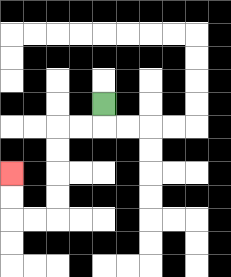{'start': '[4, 4]', 'end': '[0, 7]', 'path_directions': 'D,L,L,D,D,D,D,L,L,U,U', 'path_coordinates': '[[4, 4], [4, 5], [3, 5], [2, 5], [2, 6], [2, 7], [2, 8], [2, 9], [1, 9], [0, 9], [0, 8], [0, 7]]'}